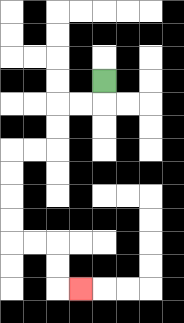{'start': '[4, 3]', 'end': '[3, 12]', 'path_directions': 'D,L,L,D,D,L,L,D,D,D,D,R,R,D,D,R', 'path_coordinates': '[[4, 3], [4, 4], [3, 4], [2, 4], [2, 5], [2, 6], [1, 6], [0, 6], [0, 7], [0, 8], [0, 9], [0, 10], [1, 10], [2, 10], [2, 11], [2, 12], [3, 12]]'}